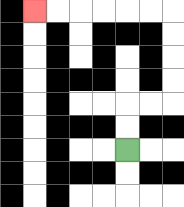{'start': '[5, 6]', 'end': '[1, 0]', 'path_directions': 'U,U,R,R,U,U,U,U,L,L,L,L,L,L', 'path_coordinates': '[[5, 6], [5, 5], [5, 4], [6, 4], [7, 4], [7, 3], [7, 2], [7, 1], [7, 0], [6, 0], [5, 0], [4, 0], [3, 0], [2, 0], [1, 0]]'}